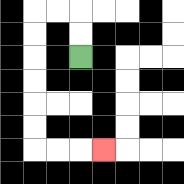{'start': '[3, 2]', 'end': '[4, 6]', 'path_directions': 'U,U,L,L,D,D,D,D,D,D,R,R,R', 'path_coordinates': '[[3, 2], [3, 1], [3, 0], [2, 0], [1, 0], [1, 1], [1, 2], [1, 3], [1, 4], [1, 5], [1, 6], [2, 6], [3, 6], [4, 6]]'}